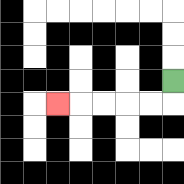{'start': '[7, 3]', 'end': '[2, 4]', 'path_directions': 'D,L,L,L,L,L', 'path_coordinates': '[[7, 3], [7, 4], [6, 4], [5, 4], [4, 4], [3, 4], [2, 4]]'}